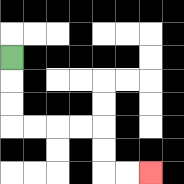{'start': '[0, 2]', 'end': '[6, 7]', 'path_directions': 'D,D,D,R,R,R,R,D,D,R,R', 'path_coordinates': '[[0, 2], [0, 3], [0, 4], [0, 5], [1, 5], [2, 5], [3, 5], [4, 5], [4, 6], [4, 7], [5, 7], [6, 7]]'}